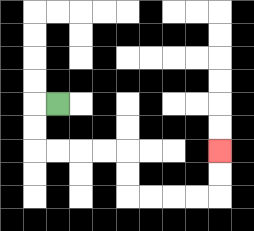{'start': '[2, 4]', 'end': '[9, 6]', 'path_directions': 'L,D,D,R,R,R,R,D,D,R,R,R,R,U,U', 'path_coordinates': '[[2, 4], [1, 4], [1, 5], [1, 6], [2, 6], [3, 6], [4, 6], [5, 6], [5, 7], [5, 8], [6, 8], [7, 8], [8, 8], [9, 8], [9, 7], [9, 6]]'}